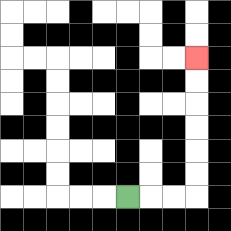{'start': '[5, 8]', 'end': '[8, 2]', 'path_directions': 'R,R,R,U,U,U,U,U,U', 'path_coordinates': '[[5, 8], [6, 8], [7, 8], [8, 8], [8, 7], [8, 6], [8, 5], [8, 4], [8, 3], [8, 2]]'}